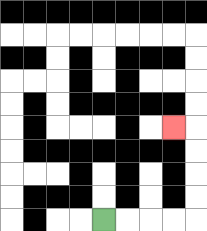{'start': '[4, 9]', 'end': '[7, 5]', 'path_directions': 'R,R,R,R,U,U,U,U,L', 'path_coordinates': '[[4, 9], [5, 9], [6, 9], [7, 9], [8, 9], [8, 8], [8, 7], [8, 6], [8, 5], [7, 5]]'}